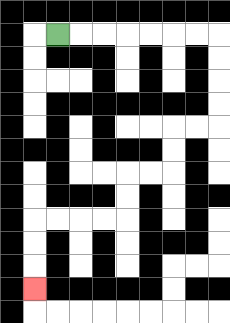{'start': '[2, 1]', 'end': '[1, 12]', 'path_directions': 'R,R,R,R,R,R,R,D,D,D,D,L,L,D,D,L,L,D,D,L,L,L,L,D,D,D', 'path_coordinates': '[[2, 1], [3, 1], [4, 1], [5, 1], [6, 1], [7, 1], [8, 1], [9, 1], [9, 2], [9, 3], [9, 4], [9, 5], [8, 5], [7, 5], [7, 6], [7, 7], [6, 7], [5, 7], [5, 8], [5, 9], [4, 9], [3, 9], [2, 9], [1, 9], [1, 10], [1, 11], [1, 12]]'}